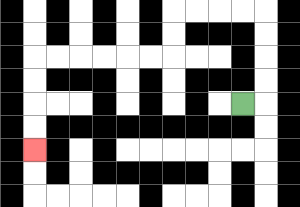{'start': '[10, 4]', 'end': '[1, 6]', 'path_directions': 'R,U,U,U,U,L,L,L,L,D,D,L,L,L,L,L,L,D,D,D,D', 'path_coordinates': '[[10, 4], [11, 4], [11, 3], [11, 2], [11, 1], [11, 0], [10, 0], [9, 0], [8, 0], [7, 0], [7, 1], [7, 2], [6, 2], [5, 2], [4, 2], [3, 2], [2, 2], [1, 2], [1, 3], [1, 4], [1, 5], [1, 6]]'}